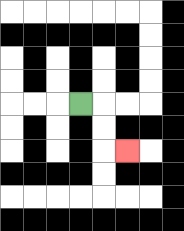{'start': '[3, 4]', 'end': '[5, 6]', 'path_directions': 'R,D,D,R', 'path_coordinates': '[[3, 4], [4, 4], [4, 5], [4, 6], [5, 6]]'}